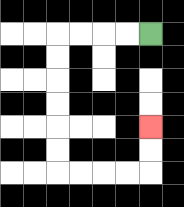{'start': '[6, 1]', 'end': '[6, 5]', 'path_directions': 'L,L,L,L,D,D,D,D,D,D,R,R,R,R,U,U', 'path_coordinates': '[[6, 1], [5, 1], [4, 1], [3, 1], [2, 1], [2, 2], [2, 3], [2, 4], [2, 5], [2, 6], [2, 7], [3, 7], [4, 7], [5, 7], [6, 7], [6, 6], [6, 5]]'}